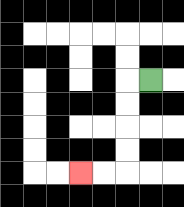{'start': '[6, 3]', 'end': '[3, 7]', 'path_directions': 'L,D,D,D,D,L,L', 'path_coordinates': '[[6, 3], [5, 3], [5, 4], [5, 5], [5, 6], [5, 7], [4, 7], [3, 7]]'}